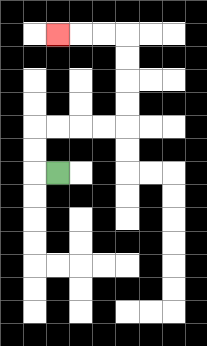{'start': '[2, 7]', 'end': '[2, 1]', 'path_directions': 'L,U,U,R,R,R,R,U,U,U,U,L,L,L', 'path_coordinates': '[[2, 7], [1, 7], [1, 6], [1, 5], [2, 5], [3, 5], [4, 5], [5, 5], [5, 4], [5, 3], [5, 2], [5, 1], [4, 1], [3, 1], [2, 1]]'}